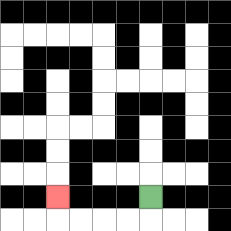{'start': '[6, 8]', 'end': '[2, 8]', 'path_directions': 'D,L,L,L,L,U', 'path_coordinates': '[[6, 8], [6, 9], [5, 9], [4, 9], [3, 9], [2, 9], [2, 8]]'}